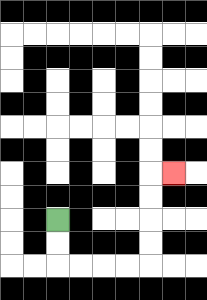{'start': '[2, 9]', 'end': '[7, 7]', 'path_directions': 'D,D,R,R,R,R,U,U,U,U,R', 'path_coordinates': '[[2, 9], [2, 10], [2, 11], [3, 11], [4, 11], [5, 11], [6, 11], [6, 10], [6, 9], [6, 8], [6, 7], [7, 7]]'}